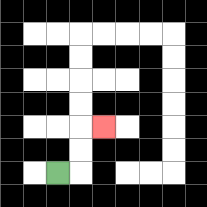{'start': '[2, 7]', 'end': '[4, 5]', 'path_directions': 'R,U,U,R', 'path_coordinates': '[[2, 7], [3, 7], [3, 6], [3, 5], [4, 5]]'}